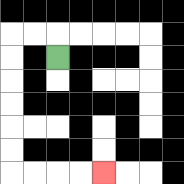{'start': '[2, 2]', 'end': '[4, 7]', 'path_directions': 'U,L,L,D,D,D,D,D,D,R,R,R,R', 'path_coordinates': '[[2, 2], [2, 1], [1, 1], [0, 1], [0, 2], [0, 3], [0, 4], [0, 5], [0, 6], [0, 7], [1, 7], [2, 7], [3, 7], [4, 7]]'}